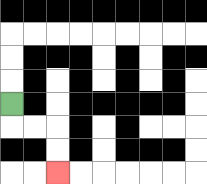{'start': '[0, 4]', 'end': '[2, 7]', 'path_directions': 'D,R,R,D,D', 'path_coordinates': '[[0, 4], [0, 5], [1, 5], [2, 5], [2, 6], [2, 7]]'}